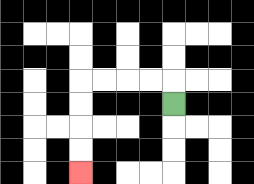{'start': '[7, 4]', 'end': '[3, 7]', 'path_directions': 'U,L,L,L,L,D,D,D,D', 'path_coordinates': '[[7, 4], [7, 3], [6, 3], [5, 3], [4, 3], [3, 3], [3, 4], [3, 5], [3, 6], [3, 7]]'}